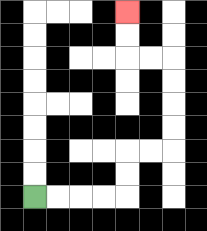{'start': '[1, 8]', 'end': '[5, 0]', 'path_directions': 'R,R,R,R,U,U,R,R,U,U,U,U,L,L,U,U', 'path_coordinates': '[[1, 8], [2, 8], [3, 8], [4, 8], [5, 8], [5, 7], [5, 6], [6, 6], [7, 6], [7, 5], [7, 4], [7, 3], [7, 2], [6, 2], [5, 2], [5, 1], [5, 0]]'}